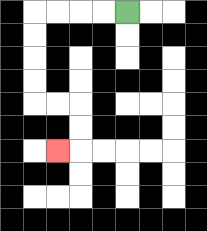{'start': '[5, 0]', 'end': '[2, 6]', 'path_directions': 'L,L,L,L,D,D,D,D,R,R,D,D,L', 'path_coordinates': '[[5, 0], [4, 0], [3, 0], [2, 0], [1, 0], [1, 1], [1, 2], [1, 3], [1, 4], [2, 4], [3, 4], [3, 5], [3, 6], [2, 6]]'}